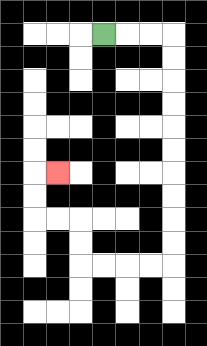{'start': '[4, 1]', 'end': '[2, 7]', 'path_directions': 'R,R,R,D,D,D,D,D,D,D,D,D,D,L,L,L,L,U,U,L,L,U,U,R', 'path_coordinates': '[[4, 1], [5, 1], [6, 1], [7, 1], [7, 2], [7, 3], [7, 4], [7, 5], [7, 6], [7, 7], [7, 8], [7, 9], [7, 10], [7, 11], [6, 11], [5, 11], [4, 11], [3, 11], [3, 10], [3, 9], [2, 9], [1, 9], [1, 8], [1, 7], [2, 7]]'}